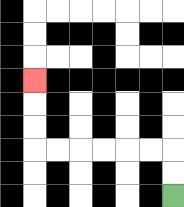{'start': '[7, 8]', 'end': '[1, 3]', 'path_directions': 'U,U,L,L,L,L,L,L,U,U,U', 'path_coordinates': '[[7, 8], [7, 7], [7, 6], [6, 6], [5, 6], [4, 6], [3, 6], [2, 6], [1, 6], [1, 5], [1, 4], [1, 3]]'}